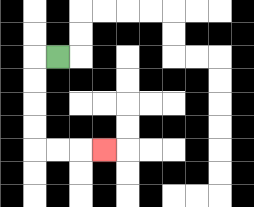{'start': '[2, 2]', 'end': '[4, 6]', 'path_directions': 'L,D,D,D,D,R,R,R', 'path_coordinates': '[[2, 2], [1, 2], [1, 3], [1, 4], [1, 5], [1, 6], [2, 6], [3, 6], [4, 6]]'}